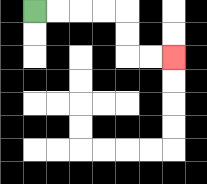{'start': '[1, 0]', 'end': '[7, 2]', 'path_directions': 'R,R,R,R,D,D,R,R', 'path_coordinates': '[[1, 0], [2, 0], [3, 0], [4, 0], [5, 0], [5, 1], [5, 2], [6, 2], [7, 2]]'}